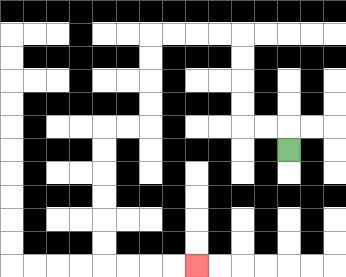{'start': '[12, 6]', 'end': '[8, 11]', 'path_directions': 'U,L,L,U,U,U,U,L,L,L,L,D,D,D,D,L,L,D,D,D,D,D,D,R,R,R,R', 'path_coordinates': '[[12, 6], [12, 5], [11, 5], [10, 5], [10, 4], [10, 3], [10, 2], [10, 1], [9, 1], [8, 1], [7, 1], [6, 1], [6, 2], [6, 3], [6, 4], [6, 5], [5, 5], [4, 5], [4, 6], [4, 7], [4, 8], [4, 9], [4, 10], [4, 11], [5, 11], [6, 11], [7, 11], [8, 11]]'}